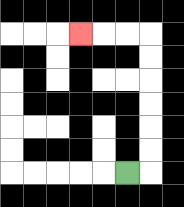{'start': '[5, 7]', 'end': '[3, 1]', 'path_directions': 'R,U,U,U,U,U,U,L,L,L', 'path_coordinates': '[[5, 7], [6, 7], [6, 6], [6, 5], [6, 4], [6, 3], [6, 2], [6, 1], [5, 1], [4, 1], [3, 1]]'}